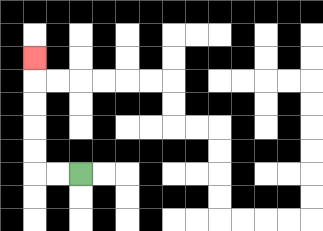{'start': '[3, 7]', 'end': '[1, 2]', 'path_directions': 'L,L,U,U,U,U,U', 'path_coordinates': '[[3, 7], [2, 7], [1, 7], [1, 6], [1, 5], [1, 4], [1, 3], [1, 2]]'}